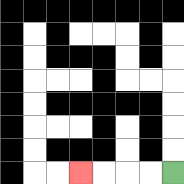{'start': '[7, 7]', 'end': '[3, 7]', 'path_directions': 'L,L,L,L', 'path_coordinates': '[[7, 7], [6, 7], [5, 7], [4, 7], [3, 7]]'}